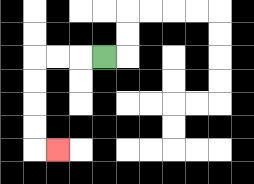{'start': '[4, 2]', 'end': '[2, 6]', 'path_directions': 'L,L,L,D,D,D,D,R', 'path_coordinates': '[[4, 2], [3, 2], [2, 2], [1, 2], [1, 3], [1, 4], [1, 5], [1, 6], [2, 6]]'}